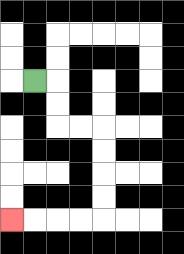{'start': '[1, 3]', 'end': '[0, 9]', 'path_directions': 'R,D,D,R,R,D,D,D,D,L,L,L,L', 'path_coordinates': '[[1, 3], [2, 3], [2, 4], [2, 5], [3, 5], [4, 5], [4, 6], [4, 7], [4, 8], [4, 9], [3, 9], [2, 9], [1, 9], [0, 9]]'}